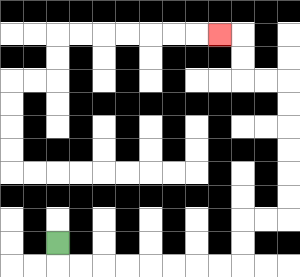{'start': '[2, 10]', 'end': '[9, 1]', 'path_directions': 'D,R,R,R,R,R,R,R,R,U,U,R,R,U,U,U,U,U,U,L,L,U,U,L', 'path_coordinates': '[[2, 10], [2, 11], [3, 11], [4, 11], [5, 11], [6, 11], [7, 11], [8, 11], [9, 11], [10, 11], [10, 10], [10, 9], [11, 9], [12, 9], [12, 8], [12, 7], [12, 6], [12, 5], [12, 4], [12, 3], [11, 3], [10, 3], [10, 2], [10, 1], [9, 1]]'}